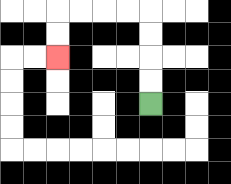{'start': '[6, 4]', 'end': '[2, 2]', 'path_directions': 'U,U,U,U,L,L,L,L,D,D', 'path_coordinates': '[[6, 4], [6, 3], [6, 2], [6, 1], [6, 0], [5, 0], [4, 0], [3, 0], [2, 0], [2, 1], [2, 2]]'}